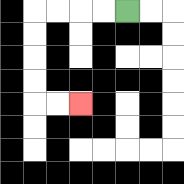{'start': '[5, 0]', 'end': '[3, 4]', 'path_directions': 'L,L,L,L,D,D,D,D,R,R', 'path_coordinates': '[[5, 0], [4, 0], [3, 0], [2, 0], [1, 0], [1, 1], [1, 2], [1, 3], [1, 4], [2, 4], [3, 4]]'}